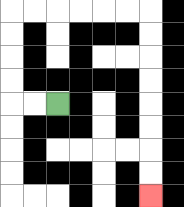{'start': '[2, 4]', 'end': '[6, 8]', 'path_directions': 'L,L,U,U,U,U,R,R,R,R,R,R,D,D,D,D,D,D,D,D', 'path_coordinates': '[[2, 4], [1, 4], [0, 4], [0, 3], [0, 2], [0, 1], [0, 0], [1, 0], [2, 0], [3, 0], [4, 0], [5, 0], [6, 0], [6, 1], [6, 2], [6, 3], [6, 4], [6, 5], [6, 6], [6, 7], [6, 8]]'}